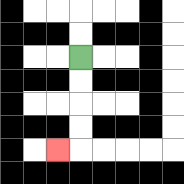{'start': '[3, 2]', 'end': '[2, 6]', 'path_directions': 'D,D,D,D,L', 'path_coordinates': '[[3, 2], [3, 3], [3, 4], [3, 5], [3, 6], [2, 6]]'}